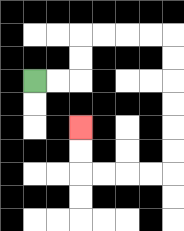{'start': '[1, 3]', 'end': '[3, 5]', 'path_directions': 'R,R,U,U,R,R,R,R,D,D,D,D,D,D,L,L,L,L,U,U', 'path_coordinates': '[[1, 3], [2, 3], [3, 3], [3, 2], [3, 1], [4, 1], [5, 1], [6, 1], [7, 1], [7, 2], [7, 3], [7, 4], [7, 5], [7, 6], [7, 7], [6, 7], [5, 7], [4, 7], [3, 7], [3, 6], [3, 5]]'}